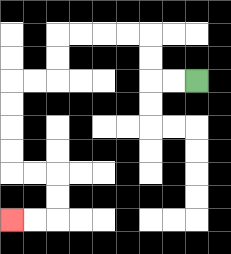{'start': '[8, 3]', 'end': '[0, 9]', 'path_directions': 'L,L,U,U,L,L,L,L,D,D,L,L,D,D,D,D,R,R,D,D,L,L', 'path_coordinates': '[[8, 3], [7, 3], [6, 3], [6, 2], [6, 1], [5, 1], [4, 1], [3, 1], [2, 1], [2, 2], [2, 3], [1, 3], [0, 3], [0, 4], [0, 5], [0, 6], [0, 7], [1, 7], [2, 7], [2, 8], [2, 9], [1, 9], [0, 9]]'}